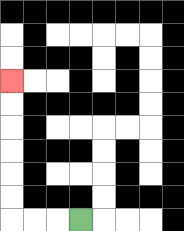{'start': '[3, 9]', 'end': '[0, 3]', 'path_directions': 'L,L,L,U,U,U,U,U,U', 'path_coordinates': '[[3, 9], [2, 9], [1, 9], [0, 9], [0, 8], [0, 7], [0, 6], [0, 5], [0, 4], [0, 3]]'}